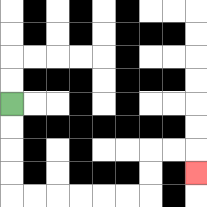{'start': '[0, 4]', 'end': '[8, 7]', 'path_directions': 'D,D,D,D,R,R,R,R,R,R,U,U,R,R,D', 'path_coordinates': '[[0, 4], [0, 5], [0, 6], [0, 7], [0, 8], [1, 8], [2, 8], [3, 8], [4, 8], [5, 8], [6, 8], [6, 7], [6, 6], [7, 6], [8, 6], [8, 7]]'}